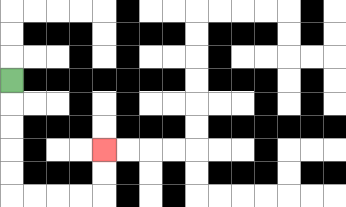{'start': '[0, 3]', 'end': '[4, 6]', 'path_directions': 'D,D,D,D,D,R,R,R,R,U,U', 'path_coordinates': '[[0, 3], [0, 4], [0, 5], [0, 6], [0, 7], [0, 8], [1, 8], [2, 8], [3, 8], [4, 8], [4, 7], [4, 6]]'}